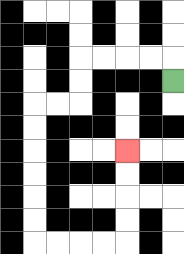{'start': '[7, 3]', 'end': '[5, 6]', 'path_directions': 'U,L,L,L,L,D,D,L,L,D,D,D,D,D,D,R,R,R,R,U,U,U,U', 'path_coordinates': '[[7, 3], [7, 2], [6, 2], [5, 2], [4, 2], [3, 2], [3, 3], [3, 4], [2, 4], [1, 4], [1, 5], [1, 6], [1, 7], [1, 8], [1, 9], [1, 10], [2, 10], [3, 10], [4, 10], [5, 10], [5, 9], [5, 8], [5, 7], [5, 6]]'}